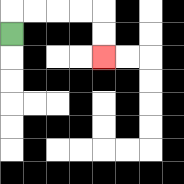{'start': '[0, 1]', 'end': '[4, 2]', 'path_directions': 'U,R,R,R,R,D,D', 'path_coordinates': '[[0, 1], [0, 0], [1, 0], [2, 0], [3, 0], [4, 0], [4, 1], [4, 2]]'}